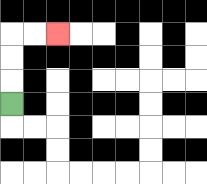{'start': '[0, 4]', 'end': '[2, 1]', 'path_directions': 'U,U,U,R,R', 'path_coordinates': '[[0, 4], [0, 3], [0, 2], [0, 1], [1, 1], [2, 1]]'}